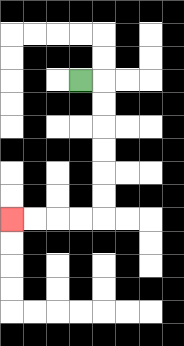{'start': '[3, 3]', 'end': '[0, 9]', 'path_directions': 'R,D,D,D,D,D,D,L,L,L,L', 'path_coordinates': '[[3, 3], [4, 3], [4, 4], [4, 5], [4, 6], [4, 7], [4, 8], [4, 9], [3, 9], [2, 9], [1, 9], [0, 9]]'}